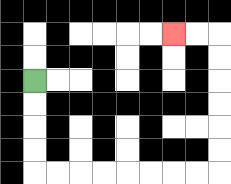{'start': '[1, 3]', 'end': '[7, 1]', 'path_directions': 'D,D,D,D,R,R,R,R,R,R,R,R,U,U,U,U,U,U,L,L', 'path_coordinates': '[[1, 3], [1, 4], [1, 5], [1, 6], [1, 7], [2, 7], [3, 7], [4, 7], [5, 7], [6, 7], [7, 7], [8, 7], [9, 7], [9, 6], [9, 5], [9, 4], [9, 3], [9, 2], [9, 1], [8, 1], [7, 1]]'}